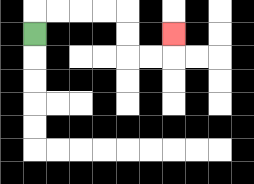{'start': '[1, 1]', 'end': '[7, 1]', 'path_directions': 'U,R,R,R,R,D,D,R,R,U', 'path_coordinates': '[[1, 1], [1, 0], [2, 0], [3, 0], [4, 0], [5, 0], [5, 1], [5, 2], [6, 2], [7, 2], [7, 1]]'}